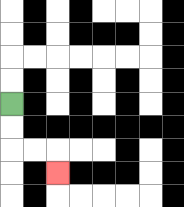{'start': '[0, 4]', 'end': '[2, 7]', 'path_directions': 'D,D,R,R,D', 'path_coordinates': '[[0, 4], [0, 5], [0, 6], [1, 6], [2, 6], [2, 7]]'}